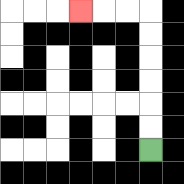{'start': '[6, 6]', 'end': '[3, 0]', 'path_directions': 'U,U,U,U,U,U,L,L,L', 'path_coordinates': '[[6, 6], [6, 5], [6, 4], [6, 3], [6, 2], [6, 1], [6, 0], [5, 0], [4, 0], [3, 0]]'}